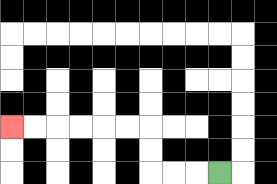{'start': '[9, 7]', 'end': '[0, 5]', 'path_directions': 'L,L,L,U,U,L,L,L,L,L,L', 'path_coordinates': '[[9, 7], [8, 7], [7, 7], [6, 7], [6, 6], [6, 5], [5, 5], [4, 5], [3, 5], [2, 5], [1, 5], [0, 5]]'}